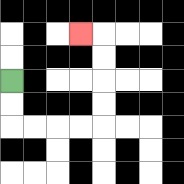{'start': '[0, 3]', 'end': '[3, 1]', 'path_directions': 'D,D,R,R,R,R,U,U,U,U,L', 'path_coordinates': '[[0, 3], [0, 4], [0, 5], [1, 5], [2, 5], [3, 5], [4, 5], [4, 4], [4, 3], [4, 2], [4, 1], [3, 1]]'}